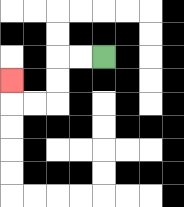{'start': '[4, 2]', 'end': '[0, 3]', 'path_directions': 'L,L,D,D,L,L,U', 'path_coordinates': '[[4, 2], [3, 2], [2, 2], [2, 3], [2, 4], [1, 4], [0, 4], [0, 3]]'}